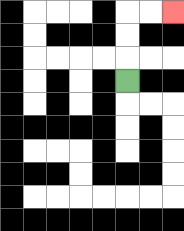{'start': '[5, 3]', 'end': '[7, 0]', 'path_directions': 'U,U,U,R,R', 'path_coordinates': '[[5, 3], [5, 2], [5, 1], [5, 0], [6, 0], [7, 0]]'}